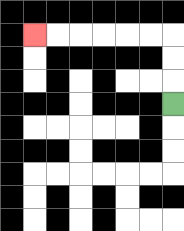{'start': '[7, 4]', 'end': '[1, 1]', 'path_directions': 'U,U,U,L,L,L,L,L,L', 'path_coordinates': '[[7, 4], [7, 3], [7, 2], [7, 1], [6, 1], [5, 1], [4, 1], [3, 1], [2, 1], [1, 1]]'}